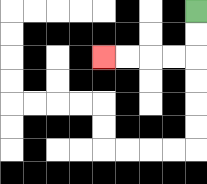{'start': '[8, 0]', 'end': '[4, 2]', 'path_directions': 'D,D,L,L,L,L', 'path_coordinates': '[[8, 0], [8, 1], [8, 2], [7, 2], [6, 2], [5, 2], [4, 2]]'}